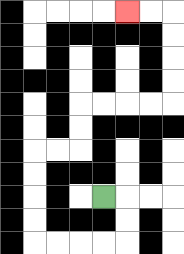{'start': '[4, 8]', 'end': '[5, 0]', 'path_directions': 'R,D,D,L,L,L,L,U,U,U,U,R,R,U,U,R,R,R,R,U,U,U,U,L,L', 'path_coordinates': '[[4, 8], [5, 8], [5, 9], [5, 10], [4, 10], [3, 10], [2, 10], [1, 10], [1, 9], [1, 8], [1, 7], [1, 6], [2, 6], [3, 6], [3, 5], [3, 4], [4, 4], [5, 4], [6, 4], [7, 4], [7, 3], [7, 2], [7, 1], [7, 0], [6, 0], [5, 0]]'}